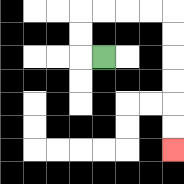{'start': '[4, 2]', 'end': '[7, 6]', 'path_directions': 'L,U,U,R,R,R,R,D,D,D,D,D,D', 'path_coordinates': '[[4, 2], [3, 2], [3, 1], [3, 0], [4, 0], [5, 0], [6, 0], [7, 0], [7, 1], [7, 2], [7, 3], [7, 4], [7, 5], [7, 6]]'}